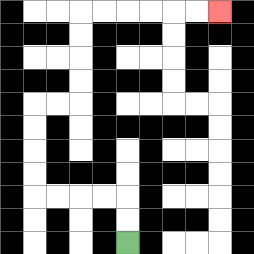{'start': '[5, 10]', 'end': '[9, 0]', 'path_directions': 'U,U,L,L,L,L,U,U,U,U,R,R,U,U,U,U,R,R,R,R,R,R', 'path_coordinates': '[[5, 10], [5, 9], [5, 8], [4, 8], [3, 8], [2, 8], [1, 8], [1, 7], [1, 6], [1, 5], [1, 4], [2, 4], [3, 4], [3, 3], [3, 2], [3, 1], [3, 0], [4, 0], [5, 0], [6, 0], [7, 0], [8, 0], [9, 0]]'}